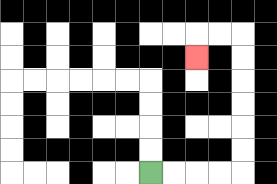{'start': '[6, 7]', 'end': '[8, 2]', 'path_directions': 'R,R,R,R,U,U,U,U,U,U,L,L,D', 'path_coordinates': '[[6, 7], [7, 7], [8, 7], [9, 7], [10, 7], [10, 6], [10, 5], [10, 4], [10, 3], [10, 2], [10, 1], [9, 1], [8, 1], [8, 2]]'}